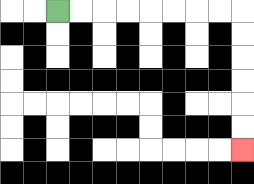{'start': '[2, 0]', 'end': '[10, 6]', 'path_directions': 'R,R,R,R,R,R,R,R,D,D,D,D,D,D', 'path_coordinates': '[[2, 0], [3, 0], [4, 0], [5, 0], [6, 0], [7, 0], [8, 0], [9, 0], [10, 0], [10, 1], [10, 2], [10, 3], [10, 4], [10, 5], [10, 6]]'}